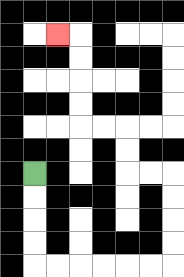{'start': '[1, 7]', 'end': '[2, 1]', 'path_directions': 'D,D,D,D,R,R,R,R,R,R,U,U,U,U,L,L,U,U,L,L,U,U,U,U,L', 'path_coordinates': '[[1, 7], [1, 8], [1, 9], [1, 10], [1, 11], [2, 11], [3, 11], [4, 11], [5, 11], [6, 11], [7, 11], [7, 10], [7, 9], [7, 8], [7, 7], [6, 7], [5, 7], [5, 6], [5, 5], [4, 5], [3, 5], [3, 4], [3, 3], [3, 2], [3, 1], [2, 1]]'}